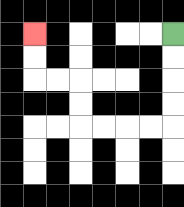{'start': '[7, 1]', 'end': '[1, 1]', 'path_directions': 'D,D,D,D,L,L,L,L,U,U,L,L,U,U', 'path_coordinates': '[[7, 1], [7, 2], [7, 3], [7, 4], [7, 5], [6, 5], [5, 5], [4, 5], [3, 5], [3, 4], [3, 3], [2, 3], [1, 3], [1, 2], [1, 1]]'}